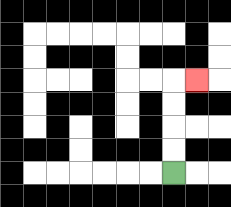{'start': '[7, 7]', 'end': '[8, 3]', 'path_directions': 'U,U,U,U,R', 'path_coordinates': '[[7, 7], [7, 6], [7, 5], [7, 4], [7, 3], [8, 3]]'}